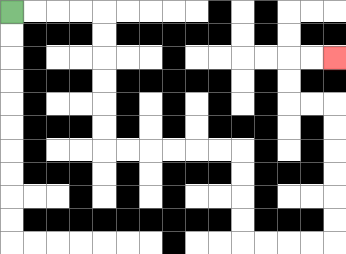{'start': '[0, 0]', 'end': '[14, 2]', 'path_directions': 'R,R,R,R,D,D,D,D,D,D,R,R,R,R,R,R,D,D,D,D,R,R,R,R,U,U,U,U,U,U,L,L,U,U,R,R', 'path_coordinates': '[[0, 0], [1, 0], [2, 0], [3, 0], [4, 0], [4, 1], [4, 2], [4, 3], [4, 4], [4, 5], [4, 6], [5, 6], [6, 6], [7, 6], [8, 6], [9, 6], [10, 6], [10, 7], [10, 8], [10, 9], [10, 10], [11, 10], [12, 10], [13, 10], [14, 10], [14, 9], [14, 8], [14, 7], [14, 6], [14, 5], [14, 4], [13, 4], [12, 4], [12, 3], [12, 2], [13, 2], [14, 2]]'}